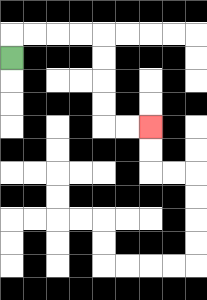{'start': '[0, 2]', 'end': '[6, 5]', 'path_directions': 'U,R,R,R,R,D,D,D,D,R,R', 'path_coordinates': '[[0, 2], [0, 1], [1, 1], [2, 1], [3, 1], [4, 1], [4, 2], [4, 3], [4, 4], [4, 5], [5, 5], [6, 5]]'}